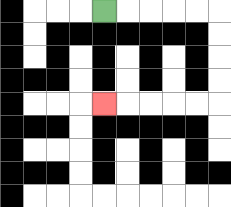{'start': '[4, 0]', 'end': '[4, 4]', 'path_directions': 'R,R,R,R,R,D,D,D,D,L,L,L,L,L', 'path_coordinates': '[[4, 0], [5, 0], [6, 0], [7, 0], [8, 0], [9, 0], [9, 1], [9, 2], [9, 3], [9, 4], [8, 4], [7, 4], [6, 4], [5, 4], [4, 4]]'}